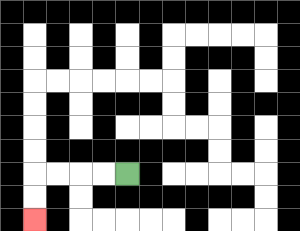{'start': '[5, 7]', 'end': '[1, 9]', 'path_directions': 'L,L,L,L,D,D', 'path_coordinates': '[[5, 7], [4, 7], [3, 7], [2, 7], [1, 7], [1, 8], [1, 9]]'}